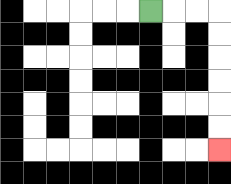{'start': '[6, 0]', 'end': '[9, 6]', 'path_directions': 'R,R,R,D,D,D,D,D,D', 'path_coordinates': '[[6, 0], [7, 0], [8, 0], [9, 0], [9, 1], [9, 2], [9, 3], [9, 4], [9, 5], [9, 6]]'}